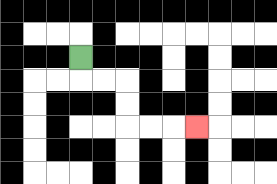{'start': '[3, 2]', 'end': '[8, 5]', 'path_directions': 'D,R,R,D,D,R,R,R', 'path_coordinates': '[[3, 2], [3, 3], [4, 3], [5, 3], [5, 4], [5, 5], [6, 5], [7, 5], [8, 5]]'}